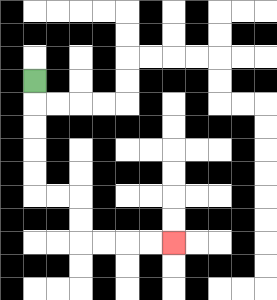{'start': '[1, 3]', 'end': '[7, 10]', 'path_directions': 'D,D,D,D,D,R,R,D,D,R,R,R,R', 'path_coordinates': '[[1, 3], [1, 4], [1, 5], [1, 6], [1, 7], [1, 8], [2, 8], [3, 8], [3, 9], [3, 10], [4, 10], [5, 10], [6, 10], [7, 10]]'}